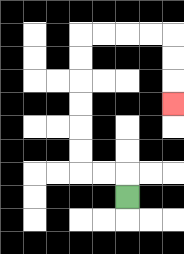{'start': '[5, 8]', 'end': '[7, 4]', 'path_directions': 'U,L,L,U,U,U,U,U,U,R,R,R,R,D,D,D', 'path_coordinates': '[[5, 8], [5, 7], [4, 7], [3, 7], [3, 6], [3, 5], [3, 4], [3, 3], [3, 2], [3, 1], [4, 1], [5, 1], [6, 1], [7, 1], [7, 2], [7, 3], [7, 4]]'}